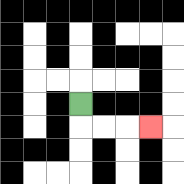{'start': '[3, 4]', 'end': '[6, 5]', 'path_directions': 'D,R,R,R', 'path_coordinates': '[[3, 4], [3, 5], [4, 5], [5, 5], [6, 5]]'}